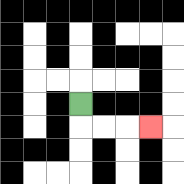{'start': '[3, 4]', 'end': '[6, 5]', 'path_directions': 'D,R,R,R', 'path_coordinates': '[[3, 4], [3, 5], [4, 5], [5, 5], [6, 5]]'}